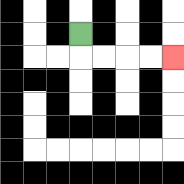{'start': '[3, 1]', 'end': '[7, 2]', 'path_directions': 'D,R,R,R,R', 'path_coordinates': '[[3, 1], [3, 2], [4, 2], [5, 2], [6, 2], [7, 2]]'}